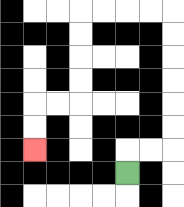{'start': '[5, 7]', 'end': '[1, 6]', 'path_directions': 'U,R,R,U,U,U,U,U,U,L,L,L,L,D,D,D,D,L,L,D,D', 'path_coordinates': '[[5, 7], [5, 6], [6, 6], [7, 6], [7, 5], [7, 4], [7, 3], [7, 2], [7, 1], [7, 0], [6, 0], [5, 0], [4, 0], [3, 0], [3, 1], [3, 2], [3, 3], [3, 4], [2, 4], [1, 4], [1, 5], [1, 6]]'}